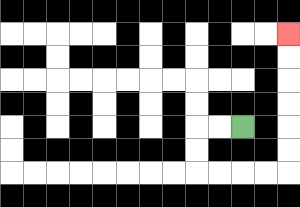{'start': '[10, 5]', 'end': '[12, 1]', 'path_directions': 'L,L,D,D,R,R,R,R,U,U,U,U,U,U', 'path_coordinates': '[[10, 5], [9, 5], [8, 5], [8, 6], [8, 7], [9, 7], [10, 7], [11, 7], [12, 7], [12, 6], [12, 5], [12, 4], [12, 3], [12, 2], [12, 1]]'}